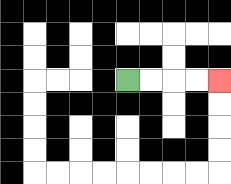{'start': '[5, 3]', 'end': '[9, 3]', 'path_directions': 'R,R,R,R', 'path_coordinates': '[[5, 3], [6, 3], [7, 3], [8, 3], [9, 3]]'}